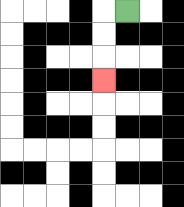{'start': '[5, 0]', 'end': '[4, 3]', 'path_directions': 'L,D,D,D', 'path_coordinates': '[[5, 0], [4, 0], [4, 1], [4, 2], [4, 3]]'}